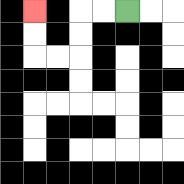{'start': '[5, 0]', 'end': '[1, 0]', 'path_directions': 'L,L,D,D,L,L,U,U', 'path_coordinates': '[[5, 0], [4, 0], [3, 0], [3, 1], [3, 2], [2, 2], [1, 2], [1, 1], [1, 0]]'}